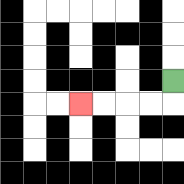{'start': '[7, 3]', 'end': '[3, 4]', 'path_directions': 'D,L,L,L,L', 'path_coordinates': '[[7, 3], [7, 4], [6, 4], [5, 4], [4, 4], [3, 4]]'}